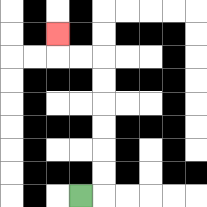{'start': '[3, 8]', 'end': '[2, 1]', 'path_directions': 'R,U,U,U,U,U,U,L,L,U', 'path_coordinates': '[[3, 8], [4, 8], [4, 7], [4, 6], [4, 5], [4, 4], [4, 3], [4, 2], [3, 2], [2, 2], [2, 1]]'}